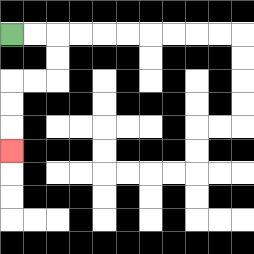{'start': '[0, 1]', 'end': '[0, 6]', 'path_directions': 'R,R,D,D,L,L,D,D,D', 'path_coordinates': '[[0, 1], [1, 1], [2, 1], [2, 2], [2, 3], [1, 3], [0, 3], [0, 4], [0, 5], [0, 6]]'}